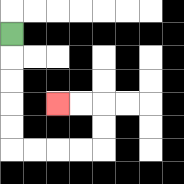{'start': '[0, 1]', 'end': '[2, 4]', 'path_directions': 'D,D,D,D,D,R,R,R,R,U,U,L,L', 'path_coordinates': '[[0, 1], [0, 2], [0, 3], [0, 4], [0, 5], [0, 6], [1, 6], [2, 6], [3, 6], [4, 6], [4, 5], [4, 4], [3, 4], [2, 4]]'}